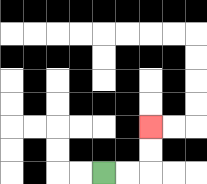{'start': '[4, 7]', 'end': '[6, 5]', 'path_directions': 'R,R,U,U', 'path_coordinates': '[[4, 7], [5, 7], [6, 7], [6, 6], [6, 5]]'}